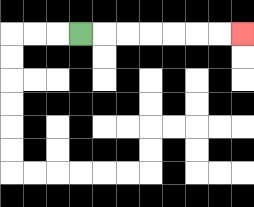{'start': '[3, 1]', 'end': '[10, 1]', 'path_directions': 'R,R,R,R,R,R,R', 'path_coordinates': '[[3, 1], [4, 1], [5, 1], [6, 1], [7, 1], [8, 1], [9, 1], [10, 1]]'}